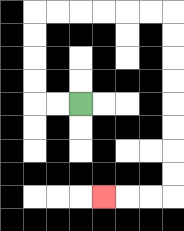{'start': '[3, 4]', 'end': '[4, 8]', 'path_directions': 'L,L,U,U,U,U,R,R,R,R,R,R,D,D,D,D,D,D,D,D,L,L,L', 'path_coordinates': '[[3, 4], [2, 4], [1, 4], [1, 3], [1, 2], [1, 1], [1, 0], [2, 0], [3, 0], [4, 0], [5, 0], [6, 0], [7, 0], [7, 1], [7, 2], [7, 3], [7, 4], [7, 5], [7, 6], [7, 7], [7, 8], [6, 8], [5, 8], [4, 8]]'}